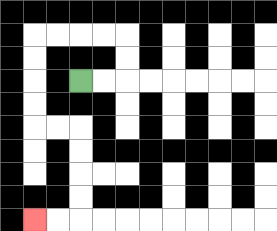{'start': '[3, 3]', 'end': '[1, 9]', 'path_directions': 'R,R,U,U,L,L,L,L,D,D,D,D,R,R,D,D,D,D,L,L', 'path_coordinates': '[[3, 3], [4, 3], [5, 3], [5, 2], [5, 1], [4, 1], [3, 1], [2, 1], [1, 1], [1, 2], [1, 3], [1, 4], [1, 5], [2, 5], [3, 5], [3, 6], [3, 7], [3, 8], [3, 9], [2, 9], [1, 9]]'}